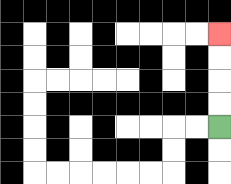{'start': '[9, 5]', 'end': '[9, 1]', 'path_directions': 'U,U,U,U', 'path_coordinates': '[[9, 5], [9, 4], [9, 3], [9, 2], [9, 1]]'}